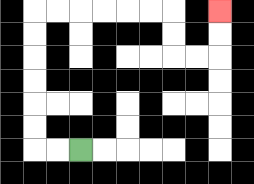{'start': '[3, 6]', 'end': '[9, 0]', 'path_directions': 'L,L,U,U,U,U,U,U,R,R,R,R,R,R,D,D,R,R,U,U', 'path_coordinates': '[[3, 6], [2, 6], [1, 6], [1, 5], [1, 4], [1, 3], [1, 2], [1, 1], [1, 0], [2, 0], [3, 0], [4, 0], [5, 0], [6, 0], [7, 0], [7, 1], [7, 2], [8, 2], [9, 2], [9, 1], [9, 0]]'}